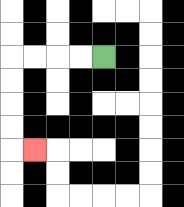{'start': '[4, 2]', 'end': '[1, 6]', 'path_directions': 'L,L,L,L,D,D,D,D,R', 'path_coordinates': '[[4, 2], [3, 2], [2, 2], [1, 2], [0, 2], [0, 3], [0, 4], [0, 5], [0, 6], [1, 6]]'}